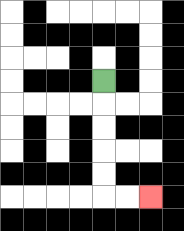{'start': '[4, 3]', 'end': '[6, 8]', 'path_directions': 'D,D,D,D,D,R,R', 'path_coordinates': '[[4, 3], [4, 4], [4, 5], [4, 6], [4, 7], [4, 8], [5, 8], [6, 8]]'}